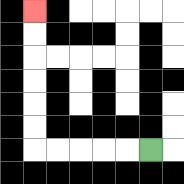{'start': '[6, 6]', 'end': '[1, 0]', 'path_directions': 'L,L,L,L,L,U,U,U,U,U,U', 'path_coordinates': '[[6, 6], [5, 6], [4, 6], [3, 6], [2, 6], [1, 6], [1, 5], [1, 4], [1, 3], [1, 2], [1, 1], [1, 0]]'}